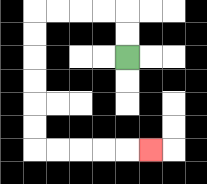{'start': '[5, 2]', 'end': '[6, 6]', 'path_directions': 'U,U,L,L,L,L,D,D,D,D,D,D,R,R,R,R,R', 'path_coordinates': '[[5, 2], [5, 1], [5, 0], [4, 0], [3, 0], [2, 0], [1, 0], [1, 1], [1, 2], [1, 3], [1, 4], [1, 5], [1, 6], [2, 6], [3, 6], [4, 6], [5, 6], [6, 6]]'}